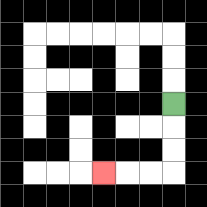{'start': '[7, 4]', 'end': '[4, 7]', 'path_directions': 'D,D,D,L,L,L', 'path_coordinates': '[[7, 4], [7, 5], [7, 6], [7, 7], [6, 7], [5, 7], [4, 7]]'}